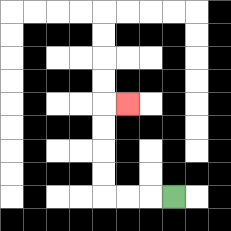{'start': '[7, 8]', 'end': '[5, 4]', 'path_directions': 'L,L,L,U,U,U,U,R', 'path_coordinates': '[[7, 8], [6, 8], [5, 8], [4, 8], [4, 7], [4, 6], [4, 5], [4, 4], [5, 4]]'}